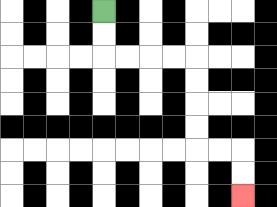{'start': '[4, 0]', 'end': '[10, 8]', 'path_directions': 'D,D,R,R,R,R,D,D,D,D,R,R,D,D', 'path_coordinates': '[[4, 0], [4, 1], [4, 2], [5, 2], [6, 2], [7, 2], [8, 2], [8, 3], [8, 4], [8, 5], [8, 6], [9, 6], [10, 6], [10, 7], [10, 8]]'}